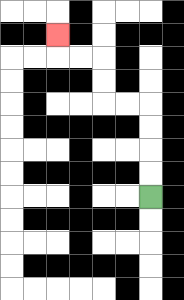{'start': '[6, 8]', 'end': '[2, 1]', 'path_directions': 'U,U,U,U,L,L,U,U,L,L,U', 'path_coordinates': '[[6, 8], [6, 7], [6, 6], [6, 5], [6, 4], [5, 4], [4, 4], [4, 3], [4, 2], [3, 2], [2, 2], [2, 1]]'}